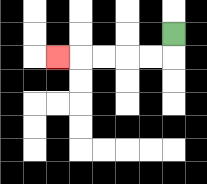{'start': '[7, 1]', 'end': '[2, 2]', 'path_directions': 'D,L,L,L,L,L', 'path_coordinates': '[[7, 1], [7, 2], [6, 2], [5, 2], [4, 2], [3, 2], [2, 2]]'}